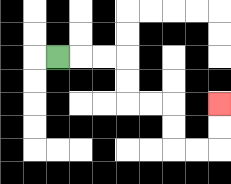{'start': '[2, 2]', 'end': '[9, 4]', 'path_directions': 'R,R,R,D,D,R,R,D,D,R,R,U,U', 'path_coordinates': '[[2, 2], [3, 2], [4, 2], [5, 2], [5, 3], [5, 4], [6, 4], [7, 4], [7, 5], [7, 6], [8, 6], [9, 6], [9, 5], [9, 4]]'}